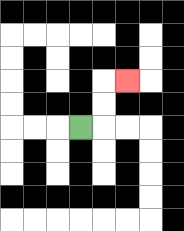{'start': '[3, 5]', 'end': '[5, 3]', 'path_directions': 'R,U,U,R', 'path_coordinates': '[[3, 5], [4, 5], [4, 4], [4, 3], [5, 3]]'}